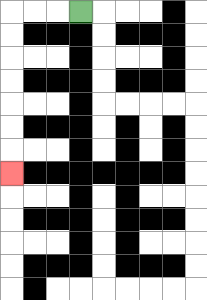{'start': '[3, 0]', 'end': '[0, 7]', 'path_directions': 'L,L,L,D,D,D,D,D,D,D', 'path_coordinates': '[[3, 0], [2, 0], [1, 0], [0, 0], [0, 1], [0, 2], [0, 3], [0, 4], [0, 5], [0, 6], [0, 7]]'}